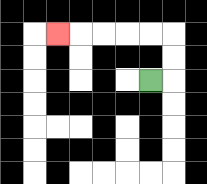{'start': '[6, 3]', 'end': '[2, 1]', 'path_directions': 'R,U,U,L,L,L,L,L', 'path_coordinates': '[[6, 3], [7, 3], [7, 2], [7, 1], [6, 1], [5, 1], [4, 1], [3, 1], [2, 1]]'}